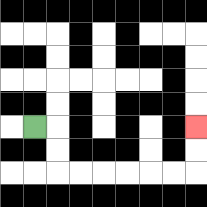{'start': '[1, 5]', 'end': '[8, 5]', 'path_directions': 'R,D,D,R,R,R,R,R,R,U,U', 'path_coordinates': '[[1, 5], [2, 5], [2, 6], [2, 7], [3, 7], [4, 7], [5, 7], [6, 7], [7, 7], [8, 7], [8, 6], [8, 5]]'}